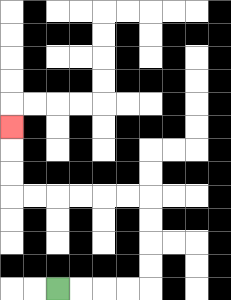{'start': '[2, 12]', 'end': '[0, 5]', 'path_directions': 'R,R,R,R,U,U,U,U,L,L,L,L,L,L,U,U,U', 'path_coordinates': '[[2, 12], [3, 12], [4, 12], [5, 12], [6, 12], [6, 11], [6, 10], [6, 9], [6, 8], [5, 8], [4, 8], [3, 8], [2, 8], [1, 8], [0, 8], [0, 7], [0, 6], [0, 5]]'}